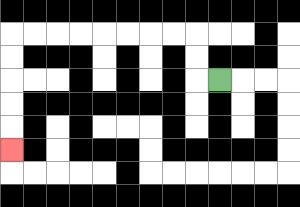{'start': '[9, 3]', 'end': '[0, 6]', 'path_directions': 'L,U,U,L,L,L,L,L,L,L,L,D,D,D,D,D', 'path_coordinates': '[[9, 3], [8, 3], [8, 2], [8, 1], [7, 1], [6, 1], [5, 1], [4, 1], [3, 1], [2, 1], [1, 1], [0, 1], [0, 2], [0, 3], [0, 4], [0, 5], [0, 6]]'}